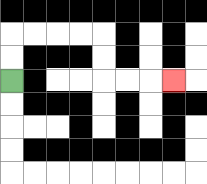{'start': '[0, 3]', 'end': '[7, 3]', 'path_directions': 'U,U,R,R,R,R,D,D,R,R,R', 'path_coordinates': '[[0, 3], [0, 2], [0, 1], [1, 1], [2, 1], [3, 1], [4, 1], [4, 2], [4, 3], [5, 3], [6, 3], [7, 3]]'}